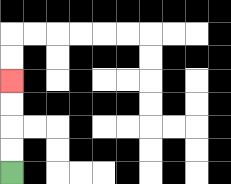{'start': '[0, 7]', 'end': '[0, 3]', 'path_directions': 'U,U,U,U', 'path_coordinates': '[[0, 7], [0, 6], [0, 5], [0, 4], [0, 3]]'}